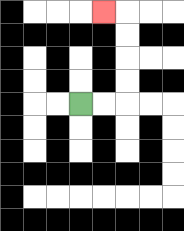{'start': '[3, 4]', 'end': '[4, 0]', 'path_directions': 'R,R,U,U,U,U,L', 'path_coordinates': '[[3, 4], [4, 4], [5, 4], [5, 3], [5, 2], [5, 1], [5, 0], [4, 0]]'}